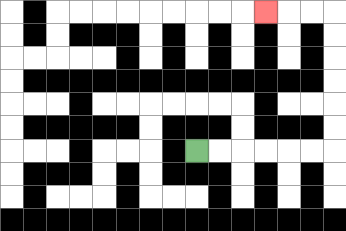{'start': '[8, 6]', 'end': '[11, 0]', 'path_directions': 'R,R,R,R,R,R,U,U,U,U,U,U,L,L,L', 'path_coordinates': '[[8, 6], [9, 6], [10, 6], [11, 6], [12, 6], [13, 6], [14, 6], [14, 5], [14, 4], [14, 3], [14, 2], [14, 1], [14, 0], [13, 0], [12, 0], [11, 0]]'}